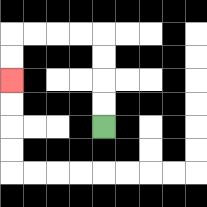{'start': '[4, 5]', 'end': '[0, 3]', 'path_directions': 'U,U,U,U,L,L,L,L,D,D', 'path_coordinates': '[[4, 5], [4, 4], [4, 3], [4, 2], [4, 1], [3, 1], [2, 1], [1, 1], [0, 1], [0, 2], [0, 3]]'}